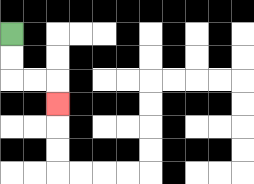{'start': '[0, 1]', 'end': '[2, 4]', 'path_directions': 'D,D,R,R,D', 'path_coordinates': '[[0, 1], [0, 2], [0, 3], [1, 3], [2, 3], [2, 4]]'}